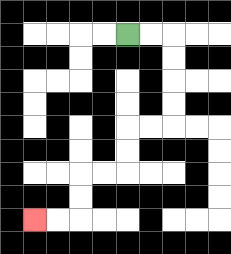{'start': '[5, 1]', 'end': '[1, 9]', 'path_directions': 'R,R,D,D,D,D,L,L,D,D,L,L,D,D,L,L', 'path_coordinates': '[[5, 1], [6, 1], [7, 1], [7, 2], [7, 3], [7, 4], [7, 5], [6, 5], [5, 5], [5, 6], [5, 7], [4, 7], [3, 7], [3, 8], [3, 9], [2, 9], [1, 9]]'}